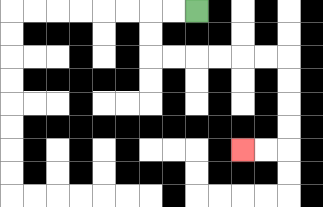{'start': '[8, 0]', 'end': '[10, 6]', 'path_directions': 'L,L,D,D,R,R,R,R,R,R,D,D,D,D,L,L', 'path_coordinates': '[[8, 0], [7, 0], [6, 0], [6, 1], [6, 2], [7, 2], [8, 2], [9, 2], [10, 2], [11, 2], [12, 2], [12, 3], [12, 4], [12, 5], [12, 6], [11, 6], [10, 6]]'}